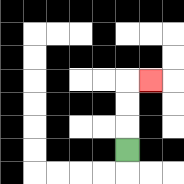{'start': '[5, 6]', 'end': '[6, 3]', 'path_directions': 'U,U,U,R', 'path_coordinates': '[[5, 6], [5, 5], [5, 4], [5, 3], [6, 3]]'}